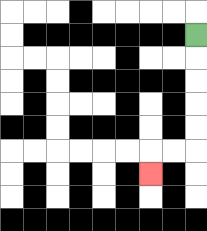{'start': '[8, 1]', 'end': '[6, 7]', 'path_directions': 'D,D,D,D,D,L,L,D', 'path_coordinates': '[[8, 1], [8, 2], [8, 3], [8, 4], [8, 5], [8, 6], [7, 6], [6, 6], [6, 7]]'}